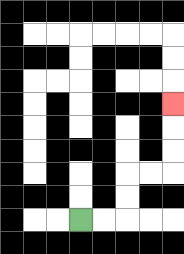{'start': '[3, 9]', 'end': '[7, 4]', 'path_directions': 'R,R,U,U,R,R,U,U,U', 'path_coordinates': '[[3, 9], [4, 9], [5, 9], [5, 8], [5, 7], [6, 7], [7, 7], [7, 6], [7, 5], [7, 4]]'}